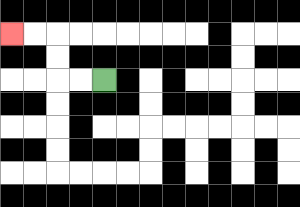{'start': '[4, 3]', 'end': '[0, 1]', 'path_directions': 'L,L,U,U,L,L', 'path_coordinates': '[[4, 3], [3, 3], [2, 3], [2, 2], [2, 1], [1, 1], [0, 1]]'}